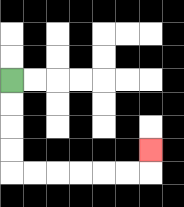{'start': '[0, 3]', 'end': '[6, 6]', 'path_directions': 'D,D,D,D,R,R,R,R,R,R,U', 'path_coordinates': '[[0, 3], [0, 4], [0, 5], [0, 6], [0, 7], [1, 7], [2, 7], [3, 7], [4, 7], [5, 7], [6, 7], [6, 6]]'}